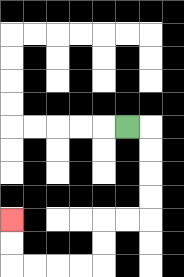{'start': '[5, 5]', 'end': '[0, 9]', 'path_directions': 'R,D,D,D,D,L,L,D,D,L,L,L,L,U,U', 'path_coordinates': '[[5, 5], [6, 5], [6, 6], [6, 7], [6, 8], [6, 9], [5, 9], [4, 9], [4, 10], [4, 11], [3, 11], [2, 11], [1, 11], [0, 11], [0, 10], [0, 9]]'}